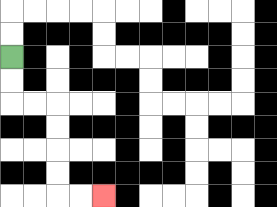{'start': '[0, 2]', 'end': '[4, 8]', 'path_directions': 'D,D,R,R,D,D,D,D,R,R', 'path_coordinates': '[[0, 2], [0, 3], [0, 4], [1, 4], [2, 4], [2, 5], [2, 6], [2, 7], [2, 8], [3, 8], [4, 8]]'}